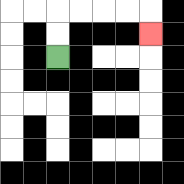{'start': '[2, 2]', 'end': '[6, 1]', 'path_directions': 'U,U,R,R,R,R,D', 'path_coordinates': '[[2, 2], [2, 1], [2, 0], [3, 0], [4, 0], [5, 0], [6, 0], [6, 1]]'}